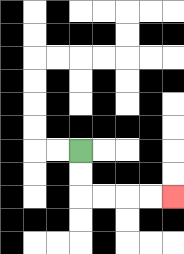{'start': '[3, 6]', 'end': '[7, 8]', 'path_directions': 'D,D,R,R,R,R', 'path_coordinates': '[[3, 6], [3, 7], [3, 8], [4, 8], [5, 8], [6, 8], [7, 8]]'}